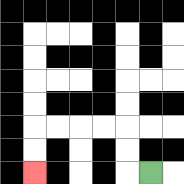{'start': '[6, 7]', 'end': '[1, 7]', 'path_directions': 'L,U,U,L,L,L,L,D,D', 'path_coordinates': '[[6, 7], [5, 7], [5, 6], [5, 5], [4, 5], [3, 5], [2, 5], [1, 5], [1, 6], [1, 7]]'}